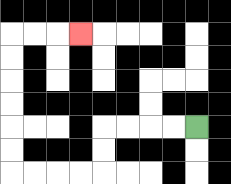{'start': '[8, 5]', 'end': '[3, 1]', 'path_directions': 'L,L,L,L,D,D,L,L,L,L,U,U,U,U,U,U,R,R,R', 'path_coordinates': '[[8, 5], [7, 5], [6, 5], [5, 5], [4, 5], [4, 6], [4, 7], [3, 7], [2, 7], [1, 7], [0, 7], [0, 6], [0, 5], [0, 4], [0, 3], [0, 2], [0, 1], [1, 1], [2, 1], [3, 1]]'}